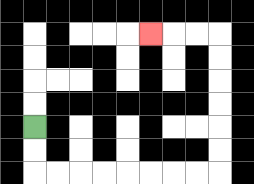{'start': '[1, 5]', 'end': '[6, 1]', 'path_directions': 'D,D,R,R,R,R,R,R,R,R,U,U,U,U,U,U,L,L,L', 'path_coordinates': '[[1, 5], [1, 6], [1, 7], [2, 7], [3, 7], [4, 7], [5, 7], [6, 7], [7, 7], [8, 7], [9, 7], [9, 6], [9, 5], [9, 4], [9, 3], [9, 2], [9, 1], [8, 1], [7, 1], [6, 1]]'}